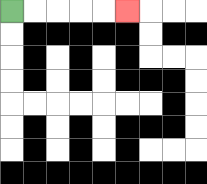{'start': '[0, 0]', 'end': '[5, 0]', 'path_directions': 'R,R,R,R,R', 'path_coordinates': '[[0, 0], [1, 0], [2, 0], [3, 0], [4, 0], [5, 0]]'}